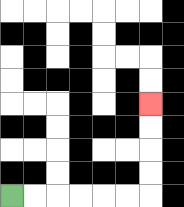{'start': '[0, 8]', 'end': '[6, 4]', 'path_directions': 'R,R,R,R,R,R,U,U,U,U', 'path_coordinates': '[[0, 8], [1, 8], [2, 8], [3, 8], [4, 8], [5, 8], [6, 8], [6, 7], [6, 6], [6, 5], [6, 4]]'}